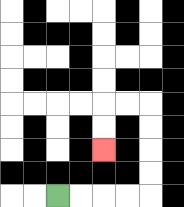{'start': '[2, 8]', 'end': '[4, 6]', 'path_directions': 'R,R,R,R,U,U,U,U,L,L,D,D', 'path_coordinates': '[[2, 8], [3, 8], [4, 8], [5, 8], [6, 8], [6, 7], [6, 6], [6, 5], [6, 4], [5, 4], [4, 4], [4, 5], [4, 6]]'}